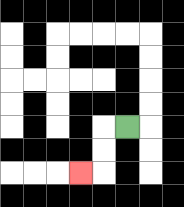{'start': '[5, 5]', 'end': '[3, 7]', 'path_directions': 'L,D,D,L', 'path_coordinates': '[[5, 5], [4, 5], [4, 6], [4, 7], [3, 7]]'}